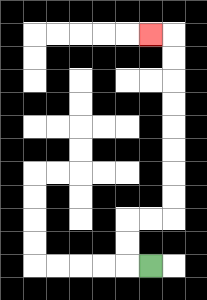{'start': '[6, 11]', 'end': '[6, 1]', 'path_directions': 'L,U,U,R,R,U,U,U,U,U,U,U,U,L', 'path_coordinates': '[[6, 11], [5, 11], [5, 10], [5, 9], [6, 9], [7, 9], [7, 8], [7, 7], [7, 6], [7, 5], [7, 4], [7, 3], [7, 2], [7, 1], [6, 1]]'}